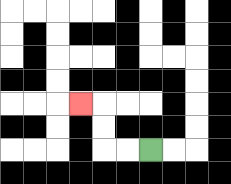{'start': '[6, 6]', 'end': '[3, 4]', 'path_directions': 'L,L,U,U,L', 'path_coordinates': '[[6, 6], [5, 6], [4, 6], [4, 5], [4, 4], [3, 4]]'}